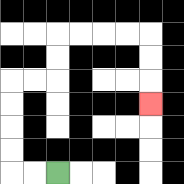{'start': '[2, 7]', 'end': '[6, 4]', 'path_directions': 'L,L,U,U,U,U,R,R,U,U,R,R,R,R,D,D,D', 'path_coordinates': '[[2, 7], [1, 7], [0, 7], [0, 6], [0, 5], [0, 4], [0, 3], [1, 3], [2, 3], [2, 2], [2, 1], [3, 1], [4, 1], [5, 1], [6, 1], [6, 2], [6, 3], [6, 4]]'}